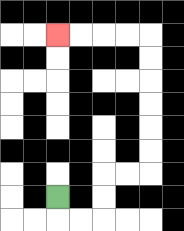{'start': '[2, 8]', 'end': '[2, 1]', 'path_directions': 'D,R,R,U,U,R,R,U,U,U,U,U,U,L,L,L,L', 'path_coordinates': '[[2, 8], [2, 9], [3, 9], [4, 9], [4, 8], [4, 7], [5, 7], [6, 7], [6, 6], [6, 5], [6, 4], [6, 3], [6, 2], [6, 1], [5, 1], [4, 1], [3, 1], [2, 1]]'}